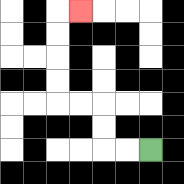{'start': '[6, 6]', 'end': '[3, 0]', 'path_directions': 'L,L,U,U,L,L,U,U,U,U,R', 'path_coordinates': '[[6, 6], [5, 6], [4, 6], [4, 5], [4, 4], [3, 4], [2, 4], [2, 3], [2, 2], [2, 1], [2, 0], [3, 0]]'}